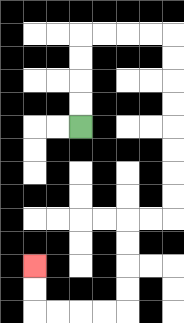{'start': '[3, 5]', 'end': '[1, 11]', 'path_directions': 'U,U,U,U,R,R,R,R,D,D,D,D,D,D,D,D,L,L,D,D,D,D,L,L,L,L,U,U', 'path_coordinates': '[[3, 5], [3, 4], [3, 3], [3, 2], [3, 1], [4, 1], [5, 1], [6, 1], [7, 1], [7, 2], [7, 3], [7, 4], [7, 5], [7, 6], [7, 7], [7, 8], [7, 9], [6, 9], [5, 9], [5, 10], [5, 11], [5, 12], [5, 13], [4, 13], [3, 13], [2, 13], [1, 13], [1, 12], [1, 11]]'}